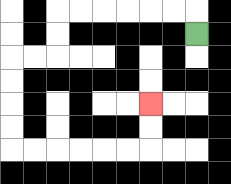{'start': '[8, 1]', 'end': '[6, 4]', 'path_directions': 'U,L,L,L,L,L,L,D,D,L,L,D,D,D,D,R,R,R,R,R,R,U,U', 'path_coordinates': '[[8, 1], [8, 0], [7, 0], [6, 0], [5, 0], [4, 0], [3, 0], [2, 0], [2, 1], [2, 2], [1, 2], [0, 2], [0, 3], [0, 4], [0, 5], [0, 6], [1, 6], [2, 6], [3, 6], [4, 6], [5, 6], [6, 6], [6, 5], [6, 4]]'}